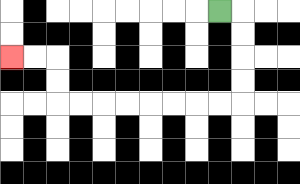{'start': '[9, 0]', 'end': '[0, 2]', 'path_directions': 'R,D,D,D,D,L,L,L,L,L,L,L,L,U,U,L,L', 'path_coordinates': '[[9, 0], [10, 0], [10, 1], [10, 2], [10, 3], [10, 4], [9, 4], [8, 4], [7, 4], [6, 4], [5, 4], [4, 4], [3, 4], [2, 4], [2, 3], [2, 2], [1, 2], [0, 2]]'}